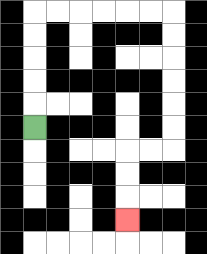{'start': '[1, 5]', 'end': '[5, 9]', 'path_directions': 'U,U,U,U,U,R,R,R,R,R,R,D,D,D,D,D,D,L,L,D,D,D', 'path_coordinates': '[[1, 5], [1, 4], [1, 3], [1, 2], [1, 1], [1, 0], [2, 0], [3, 0], [4, 0], [5, 0], [6, 0], [7, 0], [7, 1], [7, 2], [7, 3], [7, 4], [7, 5], [7, 6], [6, 6], [5, 6], [5, 7], [5, 8], [5, 9]]'}